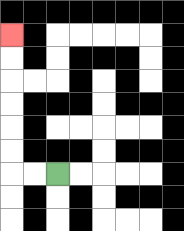{'start': '[2, 7]', 'end': '[0, 1]', 'path_directions': 'L,L,U,U,U,U,U,U', 'path_coordinates': '[[2, 7], [1, 7], [0, 7], [0, 6], [0, 5], [0, 4], [0, 3], [0, 2], [0, 1]]'}